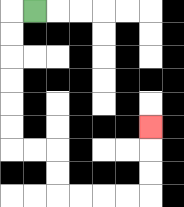{'start': '[1, 0]', 'end': '[6, 5]', 'path_directions': 'L,D,D,D,D,D,D,R,R,D,D,R,R,R,R,U,U,U', 'path_coordinates': '[[1, 0], [0, 0], [0, 1], [0, 2], [0, 3], [0, 4], [0, 5], [0, 6], [1, 6], [2, 6], [2, 7], [2, 8], [3, 8], [4, 8], [5, 8], [6, 8], [6, 7], [6, 6], [6, 5]]'}